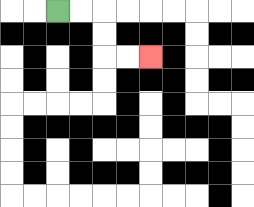{'start': '[2, 0]', 'end': '[6, 2]', 'path_directions': 'R,R,D,D,R,R', 'path_coordinates': '[[2, 0], [3, 0], [4, 0], [4, 1], [4, 2], [5, 2], [6, 2]]'}